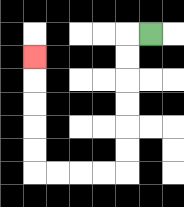{'start': '[6, 1]', 'end': '[1, 2]', 'path_directions': 'L,D,D,D,D,D,D,L,L,L,L,U,U,U,U,U', 'path_coordinates': '[[6, 1], [5, 1], [5, 2], [5, 3], [5, 4], [5, 5], [5, 6], [5, 7], [4, 7], [3, 7], [2, 7], [1, 7], [1, 6], [1, 5], [1, 4], [1, 3], [1, 2]]'}